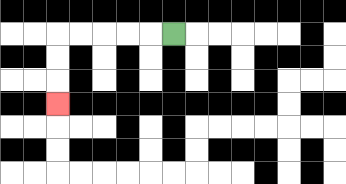{'start': '[7, 1]', 'end': '[2, 4]', 'path_directions': 'L,L,L,L,L,D,D,D', 'path_coordinates': '[[7, 1], [6, 1], [5, 1], [4, 1], [3, 1], [2, 1], [2, 2], [2, 3], [2, 4]]'}